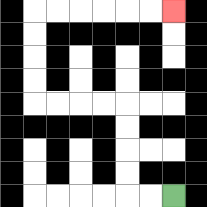{'start': '[7, 8]', 'end': '[7, 0]', 'path_directions': 'L,L,U,U,U,U,L,L,L,L,U,U,U,U,R,R,R,R,R,R', 'path_coordinates': '[[7, 8], [6, 8], [5, 8], [5, 7], [5, 6], [5, 5], [5, 4], [4, 4], [3, 4], [2, 4], [1, 4], [1, 3], [1, 2], [1, 1], [1, 0], [2, 0], [3, 0], [4, 0], [5, 0], [6, 0], [7, 0]]'}